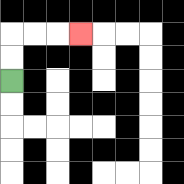{'start': '[0, 3]', 'end': '[3, 1]', 'path_directions': 'U,U,R,R,R', 'path_coordinates': '[[0, 3], [0, 2], [0, 1], [1, 1], [2, 1], [3, 1]]'}